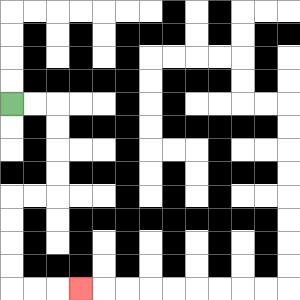{'start': '[0, 4]', 'end': '[3, 12]', 'path_directions': 'R,R,D,D,D,D,L,L,D,D,D,D,R,R,R', 'path_coordinates': '[[0, 4], [1, 4], [2, 4], [2, 5], [2, 6], [2, 7], [2, 8], [1, 8], [0, 8], [0, 9], [0, 10], [0, 11], [0, 12], [1, 12], [2, 12], [3, 12]]'}